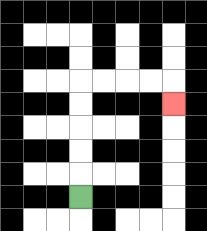{'start': '[3, 8]', 'end': '[7, 4]', 'path_directions': 'U,U,U,U,U,R,R,R,R,D', 'path_coordinates': '[[3, 8], [3, 7], [3, 6], [3, 5], [3, 4], [3, 3], [4, 3], [5, 3], [6, 3], [7, 3], [7, 4]]'}